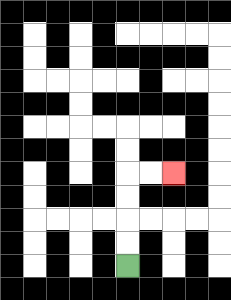{'start': '[5, 11]', 'end': '[7, 7]', 'path_directions': 'U,U,U,U,R,R', 'path_coordinates': '[[5, 11], [5, 10], [5, 9], [5, 8], [5, 7], [6, 7], [7, 7]]'}